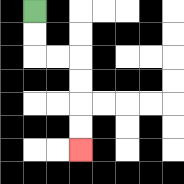{'start': '[1, 0]', 'end': '[3, 6]', 'path_directions': 'D,D,R,R,D,D,D,D', 'path_coordinates': '[[1, 0], [1, 1], [1, 2], [2, 2], [3, 2], [3, 3], [3, 4], [3, 5], [3, 6]]'}